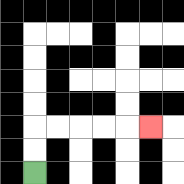{'start': '[1, 7]', 'end': '[6, 5]', 'path_directions': 'U,U,R,R,R,R,R', 'path_coordinates': '[[1, 7], [1, 6], [1, 5], [2, 5], [3, 5], [4, 5], [5, 5], [6, 5]]'}